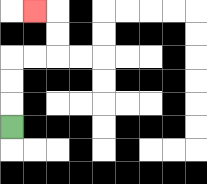{'start': '[0, 5]', 'end': '[1, 0]', 'path_directions': 'U,U,U,R,R,U,U,L', 'path_coordinates': '[[0, 5], [0, 4], [0, 3], [0, 2], [1, 2], [2, 2], [2, 1], [2, 0], [1, 0]]'}